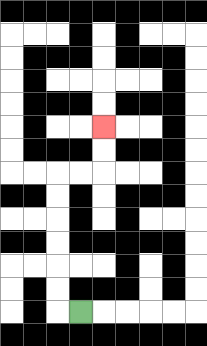{'start': '[3, 13]', 'end': '[4, 5]', 'path_directions': 'L,U,U,U,U,U,U,R,R,U,U', 'path_coordinates': '[[3, 13], [2, 13], [2, 12], [2, 11], [2, 10], [2, 9], [2, 8], [2, 7], [3, 7], [4, 7], [4, 6], [4, 5]]'}